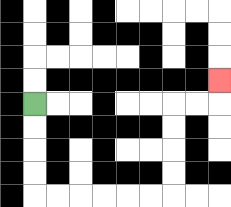{'start': '[1, 4]', 'end': '[9, 3]', 'path_directions': 'D,D,D,D,R,R,R,R,R,R,U,U,U,U,R,R,U', 'path_coordinates': '[[1, 4], [1, 5], [1, 6], [1, 7], [1, 8], [2, 8], [3, 8], [4, 8], [5, 8], [6, 8], [7, 8], [7, 7], [7, 6], [7, 5], [7, 4], [8, 4], [9, 4], [9, 3]]'}